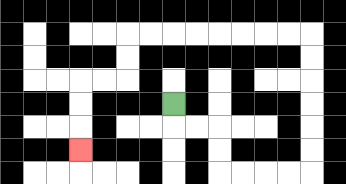{'start': '[7, 4]', 'end': '[3, 6]', 'path_directions': 'D,R,R,D,D,R,R,R,R,U,U,U,U,U,U,L,L,L,L,L,L,L,L,D,D,L,L,D,D,D', 'path_coordinates': '[[7, 4], [7, 5], [8, 5], [9, 5], [9, 6], [9, 7], [10, 7], [11, 7], [12, 7], [13, 7], [13, 6], [13, 5], [13, 4], [13, 3], [13, 2], [13, 1], [12, 1], [11, 1], [10, 1], [9, 1], [8, 1], [7, 1], [6, 1], [5, 1], [5, 2], [5, 3], [4, 3], [3, 3], [3, 4], [3, 5], [3, 6]]'}